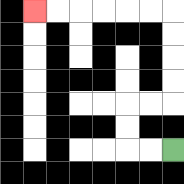{'start': '[7, 6]', 'end': '[1, 0]', 'path_directions': 'L,L,U,U,R,R,U,U,U,U,L,L,L,L,L,L', 'path_coordinates': '[[7, 6], [6, 6], [5, 6], [5, 5], [5, 4], [6, 4], [7, 4], [7, 3], [7, 2], [7, 1], [7, 0], [6, 0], [5, 0], [4, 0], [3, 0], [2, 0], [1, 0]]'}